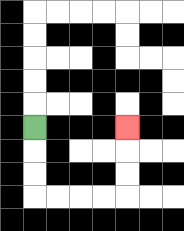{'start': '[1, 5]', 'end': '[5, 5]', 'path_directions': 'D,D,D,R,R,R,R,U,U,U', 'path_coordinates': '[[1, 5], [1, 6], [1, 7], [1, 8], [2, 8], [3, 8], [4, 8], [5, 8], [5, 7], [5, 6], [5, 5]]'}